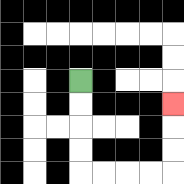{'start': '[3, 3]', 'end': '[7, 4]', 'path_directions': 'D,D,D,D,R,R,R,R,U,U,U', 'path_coordinates': '[[3, 3], [3, 4], [3, 5], [3, 6], [3, 7], [4, 7], [5, 7], [6, 7], [7, 7], [7, 6], [7, 5], [7, 4]]'}